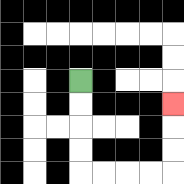{'start': '[3, 3]', 'end': '[7, 4]', 'path_directions': 'D,D,D,D,R,R,R,R,U,U,U', 'path_coordinates': '[[3, 3], [3, 4], [3, 5], [3, 6], [3, 7], [4, 7], [5, 7], [6, 7], [7, 7], [7, 6], [7, 5], [7, 4]]'}